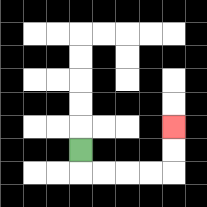{'start': '[3, 6]', 'end': '[7, 5]', 'path_directions': 'D,R,R,R,R,U,U', 'path_coordinates': '[[3, 6], [3, 7], [4, 7], [5, 7], [6, 7], [7, 7], [7, 6], [7, 5]]'}